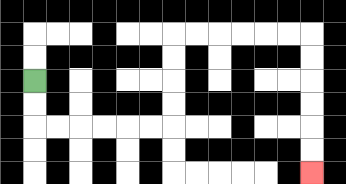{'start': '[1, 3]', 'end': '[13, 7]', 'path_directions': 'D,D,R,R,R,R,R,R,U,U,U,U,R,R,R,R,R,R,D,D,D,D,D,D', 'path_coordinates': '[[1, 3], [1, 4], [1, 5], [2, 5], [3, 5], [4, 5], [5, 5], [6, 5], [7, 5], [7, 4], [7, 3], [7, 2], [7, 1], [8, 1], [9, 1], [10, 1], [11, 1], [12, 1], [13, 1], [13, 2], [13, 3], [13, 4], [13, 5], [13, 6], [13, 7]]'}